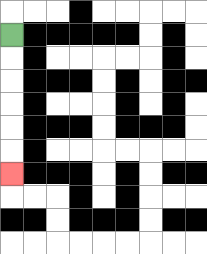{'start': '[0, 1]', 'end': '[0, 7]', 'path_directions': 'D,D,D,D,D,D', 'path_coordinates': '[[0, 1], [0, 2], [0, 3], [0, 4], [0, 5], [0, 6], [0, 7]]'}